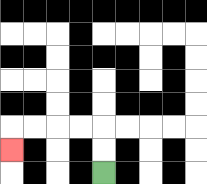{'start': '[4, 7]', 'end': '[0, 6]', 'path_directions': 'U,U,L,L,L,L,D', 'path_coordinates': '[[4, 7], [4, 6], [4, 5], [3, 5], [2, 5], [1, 5], [0, 5], [0, 6]]'}